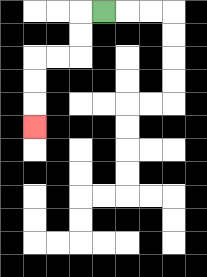{'start': '[4, 0]', 'end': '[1, 5]', 'path_directions': 'L,D,D,L,L,D,D,D', 'path_coordinates': '[[4, 0], [3, 0], [3, 1], [3, 2], [2, 2], [1, 2], [1, 3], [1, 4], [1, 5]]'}